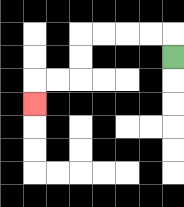{'start': '[7, 2]', 'end': '[1, 4]', 'path_directions': 'U,L,L,L,L,D,D,L,L,D', 'path_coordinates': '[[7, 2], [7, 1], [6, 1], [5, 1], [4, 1], [3, 1], [3, 2], [3, 3], [2, 3], [1, 3], [1, 4]]'}